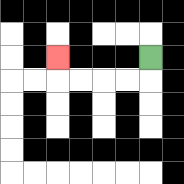{'start': '[6, 2]', 'end': '[2, 2]', 'path_directions': 'D,L,L,L,L,U', 'path_coordinates': '[[6, 2], [6, 3], [5, 3], [4, 3], [3, 3], [2, 3], [2, 2]]'}